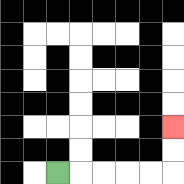{'start': '[2, 7]', 'end': '[7, 5]', 'path_directions': 'R,R,R,R,R,U,U', 'path_coordinates': '[[2, 7], [3, 7], [4, 7], [5, 7], [6, 7], [7, 7], [7, 6], [7, 5]]'}